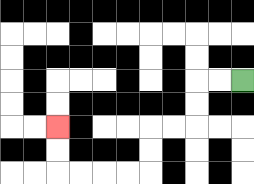{'start': '[10, 3]', 'end': '[2, 5]', 'path_directions': 'L,L,D,D,L,L,D,D,L,L,L,L,U,U', 'path_coordinates': '[[10, 3], [9, 3], [8, 3], [8, 4], [8, 5], [7, 5], [6, 5], [6, 6], [6, 7], [5, 7], [4, 7], [3, 7], [2, 7], [2, 6], [2, 5]]'}